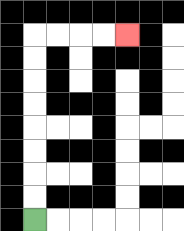{'start': '[1, 9]', 'end': '[5, 1]', 'path_directions': 'U,U,U,U,U,U,U,U,R,R,R,R', 'path_coordinates': '[[1, 9], [1, 8], [1, 7], [1, 6], [1, 5], [1, 4], [1, 3], [1, 2], [1, 1], [2, 1], [3, 1], [4, 1], [5, 1]]'}